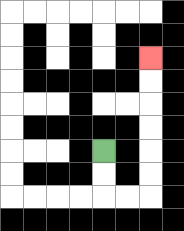{'start': '[4, 6]', 'end': '[6, 2]', 'path_directions': 'D,D,R,R,U,U,U,U,U,U', 'path_coordinates': '[[4, 6], [4, 7], [4, 8], [5, 8], [6, 8], [6, 7], [6, 6], [6, 5], [6, 4], [6, 3], [6, 2]]'}